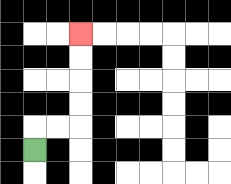{'start': '[1, 6]', 'end': '[3, 1]', 'path_directions': 'U,R,R,U,U,U,U', 'path_coordinates': '[[1, 6], [1, 5], [2, 5], [3, 5], [3, 4], [3, 3], [3, 2], [3, 1]]'}